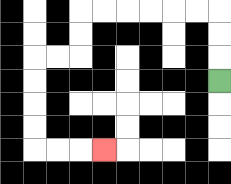{'start': '[9, 3]', 'end': '[4, 6]', 'path_directions': 'U,U,U,L,L,L,L,L,L,D,D,L,L,D,D,D,D,R,R,R', 'path_coordinates': '[[9, 3], [9, 2], [9, 1], [9, 0], [8, 0], [7, 0], [6, 0], [5, 0], [4, 0], [3, 0], [3, 1], [3, 2], [2, 2], [1, 2], [1, 3], [1, 4], [1, 5], [1, 6], [2, 6], [3, 6], [4, 6]]'}